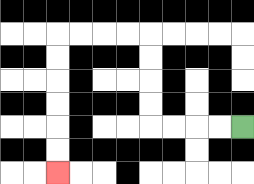{'start': '[10, 5]', 'end': '[2, 7]', 'path_directions': 'L,L,L,L,U,U,U,U,L,L,L,L,D,D,D,D,D,D', 'path_coordinates': '[[10, 5], [9, 5], [8, 5], [7, 5], [6, 5], [6, 4], [6, 3], [6, 2], [6, 1], [5, 1], [4, 1], [3, 1], [2, 1], [2, 2], [2, 3], [2, 4], [2, 5], [2, 6], [2, 7]]'}